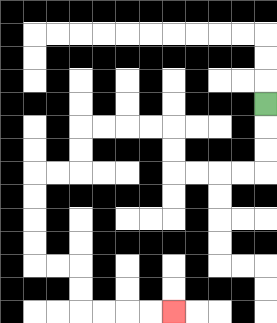{'start': '[11, 4]', 'end': '[7, 13]', 'path_directions': 'D,D,D,L,L,L,L,U,U,L,L,L,L,D,D,L,L,D,D,D,D,R,R,D,D,R,R,R,R', 'path_coordinates': '[[11, 4], [11, 5], [11, 6], [11, 7], [10, 7], [9, 7], [8, 7], [7, 7], [7, 6], [7, 5], [6, 5], [5, 5], [4, 5], [3, 5], [3, 6], [3, 7], [2, 7], [1, 7], [1, 8], [1, 9], [1, 10], [1, 11], [2, 11], [3, 11], [3, 12], [3, 13], [4, 13], [5, 13], [6, 13], [7, 13]]'}